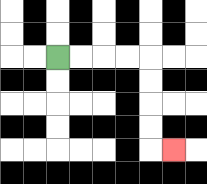{'start': '[2, 2]', 'end': '[7, 6]', 'path_directions': 'R,R,R,R,D,D,D,D,R', 'path_coordinates': '[[2, 2], [3, 2], [4, 2], [5, 2], [6, 2], [6, 3], [6, 4], [6, 5], [6, 6], [7, 6]]'}